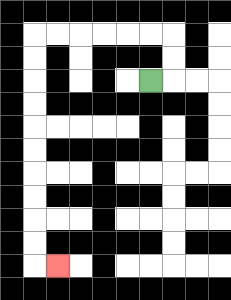{'start': '[6, 3]', 'end': '[2, 11]', 'path_directions': 'R,U,U,L,L,L,L,L,L,D,D,D,D,D,D,D,D,D,D,R', 'path_coordinates': '[[6, 3], [7, 3], [7, 2], [7, 1], [6, 1], [5, 1], [4, 1], [3, 1], [2, 1], [1, 1], [1, 2], [1, 3], [1, 4], [1, 5], [1, 6], [1, 7], [1, 8], [1, 9], [1, 10], [1, 11], [2, 11]]'}